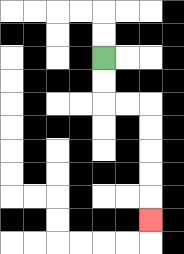{'start': '[4, 2]', 'end': '[6, 9]', 'path_directions': 'D,D,R,R,D,D,D,D,D', 'path_coordinates': '[[4, 2], [4, 3], [4, 4], [5, 4], [6, 4], [6, 5], [6, 6], [6, 7], [6, 8], [6, 9]]'}